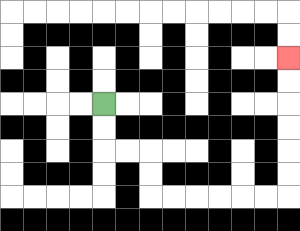{'start': '[4, 4]', 'end': '[12, 2]', 'path_directions': 'D,D,R,R,D,D,R,R,R,R,R,R,U,U,U,U,U,U', 'path_coordinates': '[[4, 4], [4, 5], [4, 6], [5, 6], [6, 6], [6, 7], [6, 8], [7, 8], [8, 8], [9, 8], [10, 8], [11, 8], [12, 8], [12, 7], [12, 6], [12, 5], [12, 4], [12, 3], [12, 2]]'}